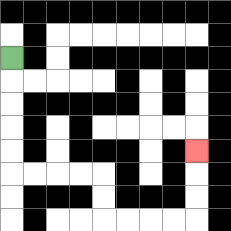{'start': '[0, 2]', 'end': '[8, 6]', 'path_directions': 'D,D,D,D,D,R,R,R,R,D,D,R,R,R,R,U,U,U', 'path_coordinates': '[[0, 2], [0, 3], [0, 4], [0, 5], [0, 6], [0, 7], [1, 7], [2, 7], [3, 7], [4, 7], [4, 8], [4, 9], [5, 9], [6, 9], [7, 9], [8, 9], [8, 8], [8, 7], [8, 6]]'}